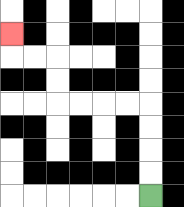{'start': '[6, 8]', 'end': '[0, 1]', 'path_directions': 'U,U,U,U,L,L,L,L,U,U,L,L,U', 'path_coordinates': '[[6, 8], [6, 7], [6, 6], [6, 5], [6, 4], [5, 4], [4, 4], [3, 4], [2, 4], [2, 3], [2, 2], [1, 2], [0, 2], [0, 1]]'}